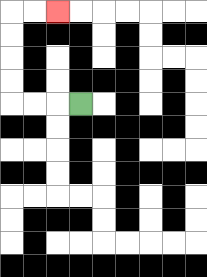{'start': '[3, 4]', 'end': '[2, 0]', 'path_directions': 'L,L,L,U,U,U,U,R,R', 'path_coordinates': '[[3, 4], [2, 4], [1, 4], [0, 4], [0, 3], [0, 2], [0, 1], [0, 0], [1, 0], [2, 0]]'}